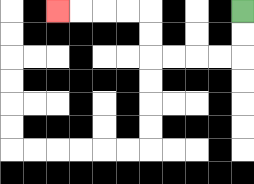{'start': '[10, 0]', 'end': '[2, 0]', 'path_directions': 'D,D,L,L,L,L,U,U,L,L,L,L', 'path_coordinates': '[[10, 0], [10, 1], [10, 2], [9, 2], [8, 2], [7, 2], [6, 2], [6, 1], [6, 0], [5, 0], [4, 0], [3, 0], [2, 0]]'}